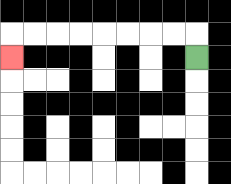{'start': '[8, 2]', 'end': '[0, 2]', 'path_directions': 'U,L,L,L,L,L,L,L,L,D', 'path_coordinates': '[[8, 2], [8, 1], [7, 1], [6, 1], [5, 1], [4, 1], [3, 1], [2, 1], [1, 1], [0, 1], [0, 2]]'}